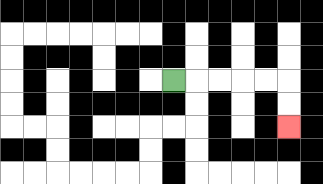{'start': '[7, 3]', 'end': '[12, 5]', 'path_directions': 'R,R,R,R,R,D,D', 'path_coordinates': '[[7, 3], [8, 3], [9, 3], [10, 3], [11, 3], [12, 3], [12, 4], [12, 5]]'}